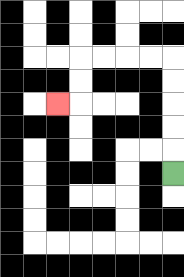{'start': '[7, 7]', 'end': '[2, 4]', 'path_directions': 'U,U,U,U,U,L,L,L,L,D,D,L', 'path_coordinates': '[[7, 7], [7, 6], [7, 5], [7, 4], [7, 3], [7, 2], [6, 2], [5, 2], [4, 2], [3, 2], [3, 3], [3, 4], [2, 4]]'}